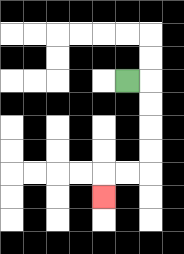{'start': '[5, 3]', 'end': '[4, 8]', 'path_directions': 'R,D,D,D,D,L,L,D', 'path_coordinates': '[[5, 3], [6, 3], [6, 4], [6, 5], [6, 6], [6, 7], [5, 7], [4, 7], [4, 8]]'}